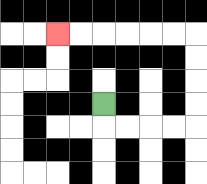{'start': '[4, 4]', 'end': '[2, 1]', 'path_directions': 'D,R,R,R,R,U,U,U,U,L,L,L,L,L,L', 'path_coordinates': '[[4, 4], [4, 5], [5, 5], [6, 5], [7, 5], [8, 5], [8, 4], [8, 3], [8, 2], [8, 1], [7, 1], [6, 1], [5, 1], [4, 1], [3, 1], [2, 1]]'}